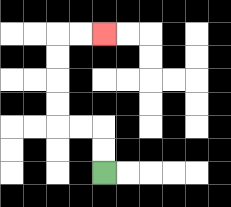{'start': '[4, 7]', 'end': '[4, 1]', 'path_directions': 'U,U,L,L,U,U,U,U,R,R', 'path_coordinates': '[[4, 7], [4, 6], [4, 5], [3, 5], [2, 5], [2, 4], [2, 3], [2, 2], [2, 1], [3, 1], [4, 1]]'}